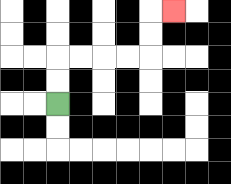{'start': '[2, 4]', 'end': '[7, 0]', 'path_directions': 'U,U,R,R,R,R,U,U,R', 'path_coordinates': '[[2, 4], [2, 3], [2, 2], [3, 2], [4, 2], [5, 2], [6, 2], [6, 1], [6, 0], [7, 0]]'}